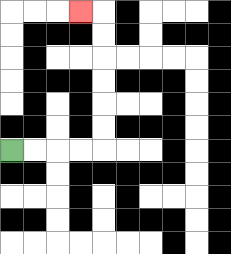{'start': '[0, 6]', 'end': '[3, 0]', 'path_directions': 'R,R,R,R,U,U,U,U,U,U,L', 'path_coordinates': '[[0, 6], [1, 6], [2, 6], [3, 6], [4, 6], [4, 5], [4, 4], [4, 3], [4, 2], [4, 1], [4, 0], [3, 0]]'}